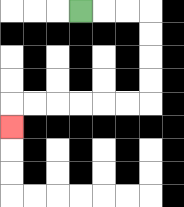{'start': '[3, 0]', 'end': '[0, 5]', 'path_directions': 'R,R,R,D,D,D,D,L,L,L,L,L,L,D', 'path_coordinates': '[[3, 0], [4, 0], [5, 0], [6, 0], [6, 1], [6, 2], [6, 3], [6, 4], [5, 4], [4, 4], [3, 4], [2, 4], [1, 4], [0, 4], [0, 5]]'}